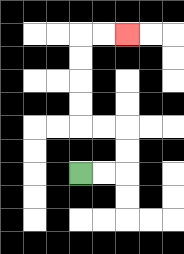{'start': '[3, 7]', 'end': '[5, 1]', 'path_directions': 'R,R,U,U,L,L,U,U,U,U,R,R', 'path_coordinates': '[[3, 7], [4, 7], [5, 7], [5, 6], [5, 5], [4, 5], [3, 5], [3, 4], [3, 3], [3, 2], [3, 1], [4, 1], [5, 1]]'}